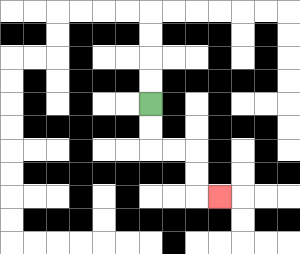{'start': '[6, 4]', 'end': '[9, 8]', 'path_directions': 'D,D,R,R,D,D,R', 'path_coordinates': '[[6, 4], [6, 5], [6, 6], [7, 6], [8, 6], [8, 7], [8, 8], [9, 8]]'}